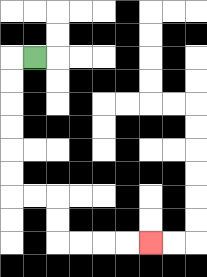{'start': '[1, 2]', 'end': '[6, 10]', 'path_directions': 'L,D,D,D,D,D,D,R,R,D,D,R,R,R,R', 'path_coordinates': '[[1, 2], [0, 2], [0, 3], [0, 4], [0, 5], [0, 6], [0, 7], [0, 8], [1, 8], [2, 8], [2, 9], [2, 10], [3, 10], [4, 10], [5, 10], [6, 10]]'}